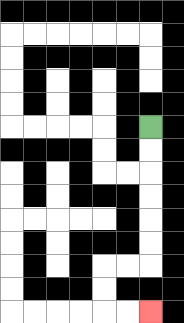{'start': '[6, 5]', 'end': '[6, 13]', 'path_directions': 'D,D,D,D,D,D,L,L,D,D,R,R', 'path_coordinates': '[[6, 5], [6, 6], [6, 7], [6, 8], [6, 9], [6, 10], [6, 11], [5, 11], [4, 11], [4, 12], [4, 13], [5, 13], [6, 13]]'}